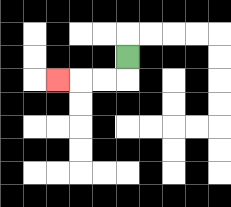{'start': '[5, 2]', 'end': '[2, 3]', 'path_directions': 'D,L,L,L', 'path_coordinates': '[[5, 2], [5, 3], [4, 3], [3, 3], [2, 3]]'}